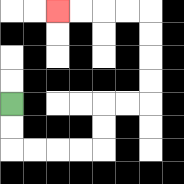{'start': '[0, 4]', 'end': '[2, 0]', 'path_directions': 'D,D,R,R,R,R,U,U,R,R,U,U,U,U,L,L,L,L', 'path_coordinates': '[[0, 4], [0, 5], [0, 6], [1, 6], [2, 6], [3, 6], [4, 6], [4, 5], [4, 4], [5, 4], [6, 4], [6, 3], [6, 2], [6, 1], [6, 0], [5, 0], [4, 0], [3, 0], [2, 0]]'}